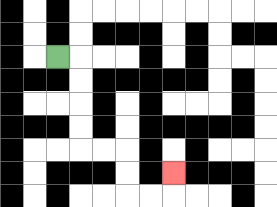{'start': '[2, 2]', 'end': '[7, 7]', 'path_directions': 'R,D,D,D,D,R,R,D,D,R,R,U', 'path_coordinates': '[[2, 2], [3, 2], [3, 3], [3, 4], [3, 5], [3, 6], [4, 6], [5, 6], [5, 7], [5, 8], [6, 8], [7, 8], [7, 7]]'}